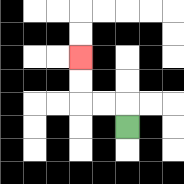{'start': '[5, 5]', 'end': '[3, 2]', 'path_directions': 'U,L,L,U,U', 'path_coordinates': '[[5, 5], [5, 4], [4, 4], [3, 4], [3, 3], [3, 2]]'}